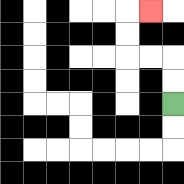{'start': '[7, 4]', 'end': '[6, 0]', 'path_directions': 'U,U,L,L,U,U,R', 'path_coordinates': '[[7, 4], [7, 3], [7, 2], [6, 2], [5, 2], [5, 1], [5, 0], [6, 0]]'}